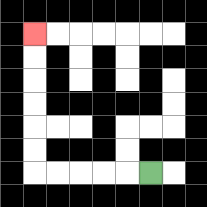{'start': '[6, 7]', 'end': '[1, 1]', 'path_directions': 'L,L,L,L,L,U,U,U,U,U,U', 'path_coordinates': '[[6, 7], [5, 7], [4, 7], [3, 7], [2, 7], [1, 7], [1, 6], [1, 5], [1, 4], [1, 3], [1, 2], [1, 1]]'}